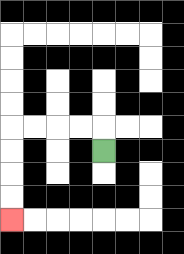{'start': '[4, 6]', 'end': '[0, 9]', 'path_directions': 'U,L,L,L,L,D,D,D,D', 'path_coordinates': '[[4, 6], [4, 5], [3, 5], [2, 5], [1, 5], [0, 5], [0, 6], [0, 7], [0, 8], [0, 9]]'}